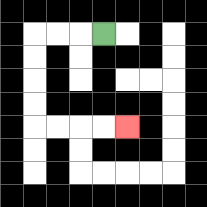{'start': '[4, 1]', 'end': '[5, 5]', 'path_directions': 'L,L,L,D,D,D,D,R,R,R,R', 'path_coordinates': '[[4, 1], [3, 1], [2, 1], [1, 1], [1, 2], [1, 3], [1, 4], [1, 5], [2, 5], [3, 5], [4, 5], [5, 5]]'}